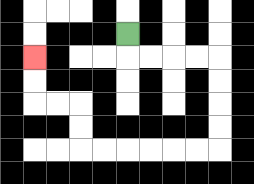{'start': '[5, 1]', 'end': '[1, 2]', 'path_directions': 'D,R,R,R,R,D,D,D,D,L,L,L,L,L,L,U,U,L,L,U,U', 'path_coordinates': '[[5, 1], [5, 2], [6, 2], [7, 2], [8, 2], [9, 2], [9, 3], [9, 4], [9, 5], [9, 6], [8, 6], [7, 6], [6, 6], [5, 6], [4, 6], [3, 6], [3, 5], [3, 4], [2, 4], [1, 4], [1, 3], [1, 2]]'}